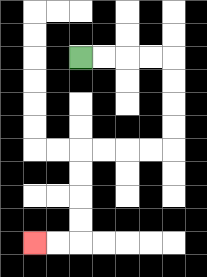{'start': '[3, 2]', 'end': '[1, 10]', 'path_directions': 'R,R,R,R,D,D,D,D,L,L,L,L,D,D,D,D,L,L', 'path_coordinates': '[[3, 2], [4, 2], [5, 2], [6, 2], [7, 2], [7, 3], [7, 4], [7, 5], [7, 6], [6, 6], [5, 6], [4, 6], [3, 6], [3, 7], [3, 8], [3, 9], [3, 10], [2, 10], [1, 10]]'}